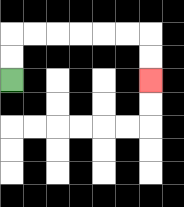{'start': '[0, 3]', 'end': '[6, 3]', 'path_directions': 'U,U,R,R,R,R,R,R,D,D', 'path_coordinates': '[[0, 3], [0, 2], [0, 1], [1, 1], [2, 1], [3, 1], [4, 1], [5, 1], [6, 1], [6, 2], [6, 3]]'}